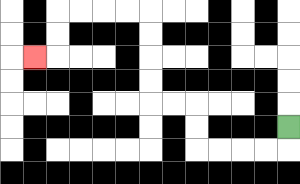{'start': '[12, 5]', 'end': '[1, 2]', 'path_directions': 'D,L,L,L,L,U,U,L,L,U,U,U,U,L,L,L,L,D,D,L', 'path_coordinates': '[[12, 5], [12, 6], [11, 6], [10, 6], [9, 6], [8, 6], [8, 5], [8, 4], [7, 4], [6, 4], [6, 3], [6, 2], [6, 1], [6, 0], [5, 0], [4, 0], [3, 0], [2, 0], [2, 1], [2, 2], [1, 2]]'}